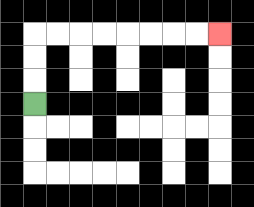{'start': '[1, 4]', 'end': '[9, 1]', 'path_directions': 'U,U,U,R,R,R,R,R,R,R,R', 'path_coordinates': '[[1, 4], [1, 3], [1, 2], [1, 1], [2, 1], [3, 1], [4, 1], [5, 1], [6, 1], [7, 1], [8, 1], [9, 1]]'}